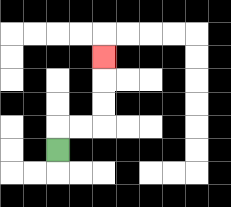{'start': '[2, 6]', 'end': '[4, 2]', 'path_directions': 'U,R,R,U,U,U', 'path_coordinates': '[[2, 6], [2, 5], [3, 5], [4, 5], [4, 4], [4, 3], [4, 2]]'}